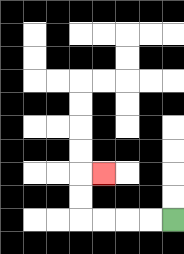{'start': '[7, 9]', 'end': '[4, 7]', 'path_directions': 'L,L,L,L,U,U,R', 'path_coordinates': '[[7, 9], [6, 9], [5, 9], [4, 9], [3, 9], [3, 8], [3, 7], [4, 7]]'}